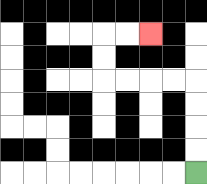{'start': '[8, 7]', 'end': '[6, 1]', 'path_directions': 'U,U,U,U,L,L,L,L,U,U,R,R', 'path_coordinates': '[[8, 7], [8, 6], [8, 5], [8, 4], [8, 3], [7, 3], [6, 3], [5, 3], [4, 3], [4, 2], [4, 1], [5, 1], [6, 1]]'}